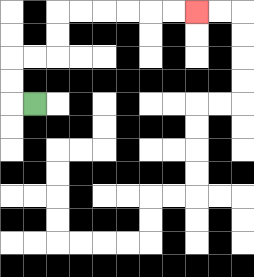{'start': '[1, 4]', 'end': '[8, 0]', 'path_directions': 'L,U,U,R,R,U,U,R,R,R,R,R,R', 'path_coordinates': '[[1, 4], [0, 4], [0, 3], [0, 2], [1, 2], [2, 2], [2, 1], [2, 0], [3, 0], [4, 0], [5, 0], [6, 0], [7, 0], [8, 0]]'}